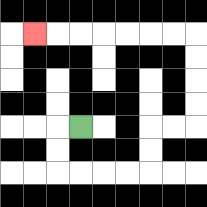{'start': '[3, 5]', 'end': '[1, 1]', 'path_directions': 'L,D,D,R,R,R,R,U,U,R,R,U,U,U,U,L,L,L,L,L,L,L', 'path_coordinates': '[[3, 5], [2, 5], [2, 6], [2, 7], [3, 7], [4, 7], [5, 7], [6, 7], [6, 6], [6, 5], [7, 5], [8, 5], [8, 4], [8, 3], [8, 2], [8, 1], [7, 1], [6, 1], [5, 1], [4, 1], [3, 1], [2, 1], [1, 1]]'}